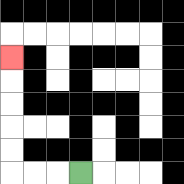{'start': '[3, 7]', 'end': '[0, 2]', 'path_directions': 'L,L,L,U,U,U,U,U', 'path_coordinates': '[[3, 7], [2, 7], [1, 7], [0, 7], [0, 6], [0, 5], [0, 4], [0, 3], [0, 2]]'}